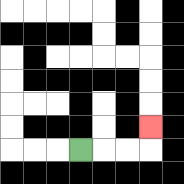{'start': '[3, 6]', 'end': '[6, 5]', 'path_directions': 'R,R,R,U', 'path_coordinates': '[[3, 6], [4, 6], [5, 6], [6, 6], [6, 5]]'}